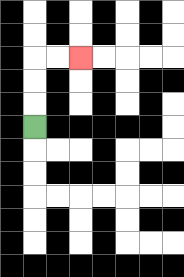{'start': '[1, 5]', 'end': '[3, 2]', 'path_directions': 'U,U,U,R,R', 'path_coordinates': '[[1, 5], [1, 4], [1, 3], [1, 2], [2, 2], [3, 2]]'}